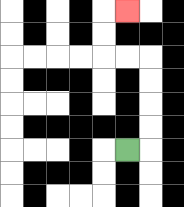{'start': '[5, 6]', 'end': '[5, 0]', 'path_directions': 'R,U,U,U,U,L,L,U,U,R', 'path_coordinates': '[[5, 6], [6, 6], [6, 5], [6, 4], [6, 3], [6, 2], [5, 2], [4, 2], [4, 1], [4, 0], [5, 0]]'}